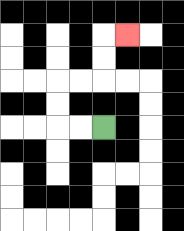{'start': '[4, 5]', 'end': '[5, 1]', 'path_directions': 'L,L,U,U,R,R,U,U,R', 'path_coordinates': '[[4, 5], [3, 5], [2, 5], [2, 4], [2, 3], [3, 3], [4, 3], [4, 2], [4, 1], [5, 1]]'}